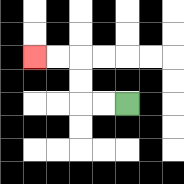{'start': '[5, 4]', 'end': '[1, 2]', 'path_directions': 'L,L,U,U,L,L', 'path_coordinates': '[[5, 4], [4, 4], [3, 4], [3, 3], [3, 2], [2, 2], [1, 2]]'}